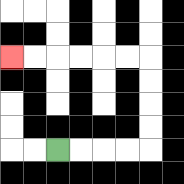{'start': '[2, 6]', 'end': '[0, 2]', 'path_directions': 'R,R,R,R,U,U,U,U,L,L,L,L,L,L', 'path_coordinates': '[[2, 6], [3, 6], [4, 6], [5, 6], [6, 6], [6, 5], [6, 4], [6, 3], [6, 2], [5, 2], [4, 2], [3, 2], [2, 2], [1, 2], [0, 2]]'}